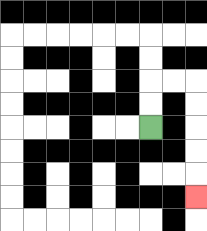{'start': '[6, 5]', 'end': '[8, 8]', 'path_directions': 'U,U,R,R,D,D,D,D,D', 'path_coordinates': '[[6, 5], [6, 4], [6, 3], [7, 3], [8, 3], [8, 4], [8, 5], [8, 6], [8, 7], [8, 8]]'}